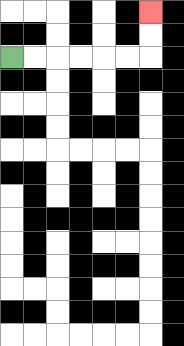{'start': '[0, 2]', 'end': '[6, 0]', 'path_directions': 'R,R,R,R,R,R,U,U', 'path_coordinates': '[[0, 2], [1, 2], [2, 2], [3, 2], [4, 2], [5, 2], [6, 2], [6, 1], [6, 0]]'}